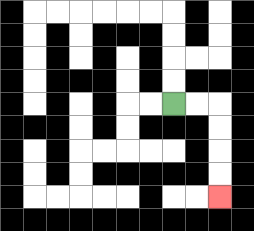{'start': '[7, 4]', 'end': '[9, 8]', 'path_directions': 'R,R,D,D,D,D', 'path_coordinates': '[[7, 4], [8, 4], [9, 4], [9, 5], [9, 6], [9, 7], [9, 8]]'}